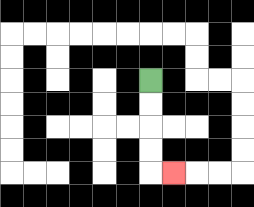{'start': '[6, 3]', 'end': '[7, 7]', 'path_directions': 'D,D,D,D,R', 'path_coordinates': '[[6, 3], [6, 4], [6, 5], [6, 6], [6, 7], [7, 7]]'}